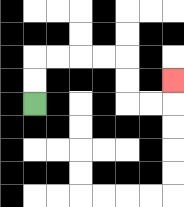{'start': '[1, 4]', 'end': '[7, 3]', 'path_directions': 'U,U,R,R,R,R,D,D,R,R,U', 'path_coordinates': '[[1, 4], [1, 3], [1, 2], [2, 2], [3, 2], [4, 2], [5, 2], [5, 3], [5, 4], [6, 4], [7, 4], [7, 3]]'}